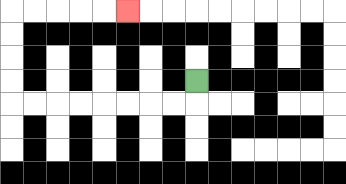{'start': '[8, 3]', 'end': '[5, 0]', 'path_directions': 'D,L,L,L,L,L,L,L,L,U,U,U,U,R,R,R,R,R', 'path_coordinates': '[[8, 3], [8, 4], [7, 4], [6, 4], [5, 4], [4, 4], [3, 4], [2, 4], [1, 4], [0, 4], [0, 3], [0, 2], [0, 1], [0, 0], [1, 0], [2, 0], [3, 0], [4, 0], [5, 0]]'}